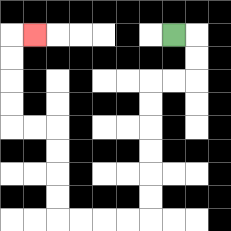{'start': '[7, 1]', 'end': '[1, 1]', 'path_directions': 'R,D,D,L,L,D,D,D,D,D,D,L,L,L,L,U,U,U,U,L,L,U,U,U,U,R', 'path_coordinates': '[[7, 1], [8, 1], [8, 2], [8, 3], [7, 3], [6, 3], [6, 4], [6, 5], [6, 6], [6, 7], [6, 8], [6, 9], [5, 9], [4, 9], [3, 9], [2, 9], [2, 8], [2, 7], [2, 6], [2, 5], [1, 5], [0, 5], [0, 4], [0, 3], [0, 2], [0, 1], [1, 1]]'}